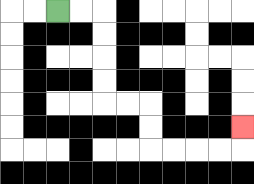{'start': '[2, 0]', 'end': '[10, 5]', 'path_directions': 'R,R,D,D,D,D,R,R,D,D,R,R,R,R,U', 'path_coordinates': '[[2, 0], [3, 0], [4, 0], [4, 1], [4, 2], [4, 3], [4, 4], [5, 4], [6, 4], [6, 5], [6, 6], [7, 6], [8, 6], [9, 6], [10, 6], [10, 5]]'}